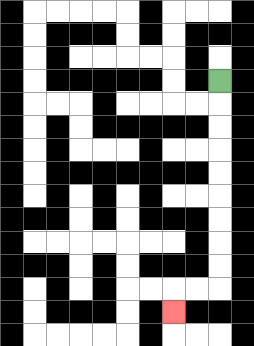{'start': '[9, 3]', 'end': '[7, 13]', 'path_directions': 'D,D,D,D,D,D,D,D,D,L,L,D', 'path_coordinates': '[[9, 3], [9, 4], [9, 5], [9, 6], [9, 7], [9, 8], [9, 9], [9, 10], [9, 11], [9, 12], [8, 12], [7, 12], [7, 13]]'}